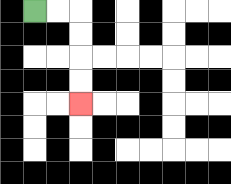{'start': '[1, 0]', 'end': '[3, 4]', 'path_directions': 'R,R,D,D,D,D', 'path_coordinates': '[[1, 0], [2, 0], [3, 0], [3, 1], [3, 2], [3, 3], [3, 4]]'}